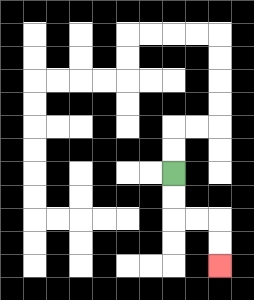{'start': '[7, 7]', 'end': '[9, 11]', 'path_directions': 'D,D,R,R,D,D', 'path_coordinates': '[[7, 7], [7, 8], [7, 9], [8, 9], [9, 9], [9, 10], [9, 11]]'}